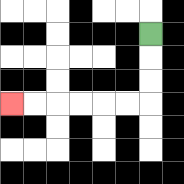{'start': '[6, 1]', 'end': '[0, 4]', 'path_directions': 'D,D,D,L,L,L,L,L,L', 'path_coordinates': '[[6, 1], [6, 2], [6, 3], [6, 4], [5, 4], [4, 4], [3, 4], [2, 4], [1, 4], [0, 4]]'}